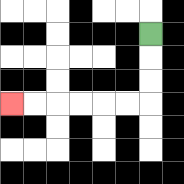{'start': '[6, 1]', 'end': '[0, 4]', 'path_directions': 'D,D,D,L,L,L,L,L,L', 'path_coordinates': '[[6, 1], [6, 2], [6, 3], [6, 4], [5, 4], [4, 4], [3, 4], [2, 4], [1, 4], [0, 4]]'}